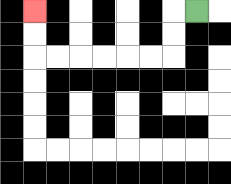{'start': '[8, 0]', 'end': '[1, 0]', 'path_directions': 'L,D,D,L,L,L,L,L,L,U,U', 'path_coordinates': '[[8, 0], [7, 0], [7, 1], [7, 2], [6, 2], [5, 2], [4, 2], [3, 2], [2, 2], [1, 2], [1, 1], [1, 0]]'}